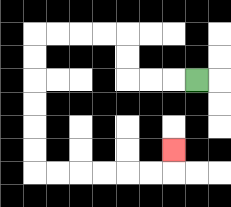{'start': '[8, 3]', 'end': '[7, 6]', 'path_directions': 'L,L,L,U,U,L,L,L,L,D,D,D,D,D,D,R,R,R,R,R,R,U', 'path_coordinates': '[[8, 3], [7, 3], [6, 3], [5, 3], [5, 2], [5, 1], [4, 1], [3, 1], [2, 1], [1, 1], [1, 2], [1, 3], [1, 4], [1, 5], [1, 6], [1, 7], [2, 7], [3, 7], [4, 7], [5, 7], [6, 7], [7, 7], [7, 6]]'}